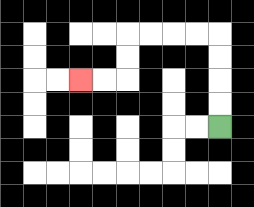{'start': '[9, 5]', 'end': '[3, 3]', 'path_directions': 'U,U,U,U,L,L,L,L,D,D,L,L', 'path_coordinates': '[[9, 5], [9, 4], [9, 3], [9, 2], [9, 1], [8, 1], [7, 1], [6, 1], [5, 1], [5, 2], [5, 3], [4, 3], [3, 3]]'}